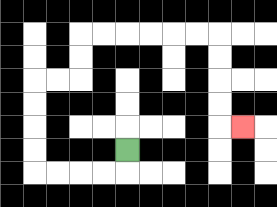{'start': '[5, 6]', 'end': '[10, 5]', 'path_directions': 'D,L,L,L,L,U,U,U,U,R,R,U,U,R,R,R,R,R,R,D,D,D,D,R', 'path_coordinates': '[[5, 6], [5, 7], [4, 7], [3, 7], [2, 7], [1, 7], [1, 6], [1, 5], [1, 4], [1, 3], [2, 3], [3, 3], [3, 2], [3, 1], [4, 1], [5, 1], [6, 1], [7, 1], [8, 1], [9, 1], [9, 2], [9, 3], [9, 4], [9, 5], [10, 5]]'}